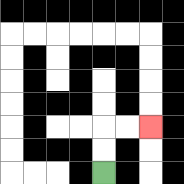{'start': '[4, 7]', 'end': '[6, 5]', 'path_directions': 'U,U,R,R', 'path_coordinates': '[[4, 7], [4, 6], [4, 5], [5, 5], [6, 5]]'}